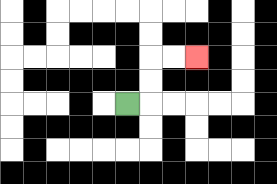{'start': '[5, 4]', 'end': '[8, 2]', 'path_directions': 'R,U,U,R,R', 'path_coordinates': '[[5, 4], [6, 4], [6, 3], [6, 2], [7, 2], [8, 2]]'}